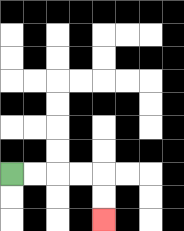{'start': '[0, 7]', 'end': '[4, 9]', 'path_directions': 'R,R,R,R,D,D', 'path_coordinates': '[[0, 7], [1, 7], [2, 7], [3, 7], [4, 7], [4, 8], [4, 9]]'}